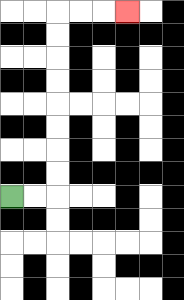{'start': '[0, 8]', 'end': '[5, 0]', 'path_directions': 'R,R,U,U,U,U,U,U,U,U,R,R,R', 'path_coordinates': '[[0, 8], [1, 8], [2, 8], [2, 7], [2, 6], [2, 5], [2, 4], [2, 3], [2, 2], [2, 1], [2, 0], [3, 0], [4, 0], [5, 0]]'}